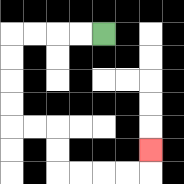{'start': '[4, 1]', 'end': '[6, 6]', 'path_directions': 'L,L,L,L,D,D,D,D,R,R,D,D,R,R,R,R,U', 'path_coordinates': '[[4, 1], [3, 1], [2, 1], [1, 1], [0, 1], [0, 2], [0, 3], [0, 4], [0, 5], [1, 5], [2, 5], [2, 6], [2, 7], [3, 7], [4, 7], [5, 7], [6, 7], [6, 6]]'}